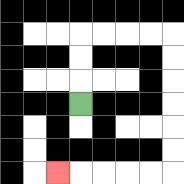{'start': '[3, 4]', 'end': '[2, 7]', 'path_directions': 'U,U,U,R,R,R,R,D,D,D,D,D,D,L,L,L,L,L', 'path_coordinates': '[[3, 4], [3, 3], [3, 2], [3, 1], [4, 1], [5, 1], [6, 1], [7, 1], [7, 2], [7, 3], [7, 4], [7, 5], [7, 6], [7, 7], [6, 7], [5, 7], [4, 7], [3, 7], [2, 7]]'}